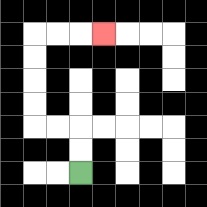{'start': '[3, 7]', 'end': '[4, 1]', 'path_directions': 'U,U,L,L,U,U,U,U,R,R,R', 'path_coordinates': '[[3, 7], [3, 6], [3, 5], [2, 5], [1, 5], [1, 4], [1, 3], [1, 2], [1, 1], [2, 1], [3, 1], [4, 1]]'}